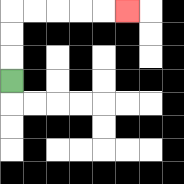{'start': '[0, 3]', 'end': '[5, 0]', 'path_directions': 'U,U,U,R,R,R,R,R', 'path_coordinates': '[[0, 3], [0, 2], [0, 1], [0, 0], [1, 0], [2, 0], [3, 0], [4, 0], [5, 0]]'}